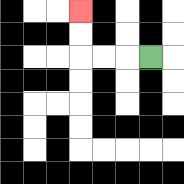{'start': '[6, 2]', 'end': '[3, 0]', 'path_directions': 'L,L,L,U,U', 'path_coordinates': '[[6, 2], [5, 2], [4, 2], [3, 2], [3, 1], [3, 0]]'}